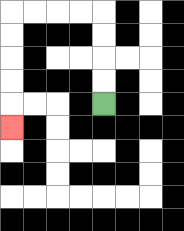{'start': '[4, 4]', 'end': '[0, 5]', 'path_directions': 'U,U,U,U,L,L,L,L,D,D,D,D,D', 'path_coordinates': '[[4, 4], [4, 3], [4, 2], [4, 1], [4, 0], [3, 0], [2, 0], [1, 0], [0, 0], [0, 1], [0, 2], [0, 3], [0, 4], [0, 5]]'}